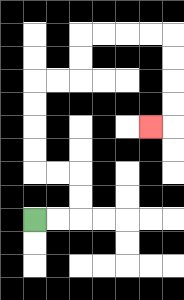{'start': '[1, 9]', 'end': '[6, 5]', 'path_directions': 'R,R,U,U,L,L,U,U,U,U,R,R,U,U,R,R,R,R,D,D,D,D,L', 'path_coordinates': '[[1, 9], [2, 9], [3, 9], [3, 8], [3, 7], [2, 7], [1, 7], [1, 6], [1, 5], [1, 4], [1, 3], [2, 3], [3, 3], [3, 2], [3, 1], [4, 1], [5, 1], [6, 1], [7, 1], [7, 2], [7, 3], [7, 4], [7, 5], [6, 5]]'}